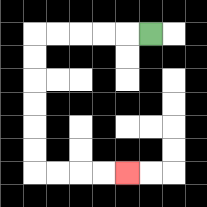{'start': '[6, 1]', 'end': '[5, 7]', 'path_directions': 'L,L,L,L,L,D,D,D,D,D,D,R,R,R,R', 'path_coordinates': '[[6, 1], [5, 1], [4, 1], [3, 1], [2, 1], [1, 1], [1, 2], [1, 3], [1, 4], [1, 5], [1, 6], [1, 7], [2, 7], [3, 7], [4, 7], [5, 7]]'}